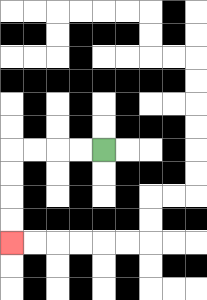{'start': '[4, 6]', 'end': '[0, 10]', 'path_directions': 'L,L,L,L,D,D,D,D', 'path_coordinates': '[[4, 6], [3, 6], [2, 6], [1, 6], [0, 6], [0, 7], [0, 8], [0, 9], [0, 10]]'}